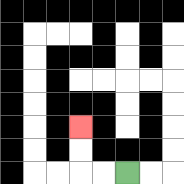{'start': '[5, 7]', 'end': '[3, 5]', 'path_directions': 'L,L,U,U', 'path_coordinates': '[[5, 7], [4, 7], [3, 7], [3, 6], [3, 5]]'}